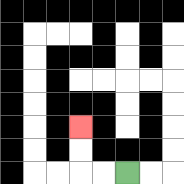{'start': '[5, 7]', 'end': '[3, 5]', 'path_directions': 'L,L,U,U', 'path_coordinates': '[[5, 7], [4, 7], [3, 7], [3, 6], [3, 5]]'}